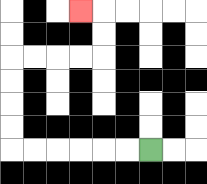{'start': '[6, 6]', 'end': '[3, 0]', 'path_directions': 'L,L,L,L,L,L,U,U,U,U,R,R,R,R,U,U,L', 'path_coordinates': '[[6, 6], [5, 6], [4, 6], [3, 6], [2, 6], [1, 6], [0, 6], [0, 5], [0, 4], [0, 3], [0, 2], [1, 2], [2, 2], [3, 2], [4, 2], [4, 1], [4, 0], [3, 0]]'}